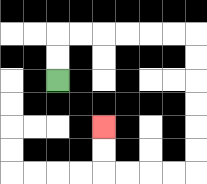{'start': '[2, 3]', 'end': '[4, 5]', 'path_directions': 'U,U,R,R,R,R,R,R,D,D,D,D,D,D,L,L,L,L,U,U', 'path_coordinates': '[[2, 3], [2, 2], [2, 1], [3, 1], [4, 1], [5, 1], [6, 1], [7, 1], [8, 1], [8, 2], [8, 3], [8, 4], [8, 5], [8, 6], [8, 7], [7, 7], [6, 7], [5, 7], [4, 7], [4, 6], [4, 5]]'}